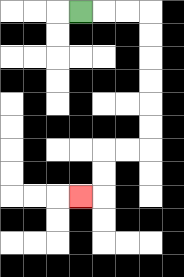{'start': '[3, 0]', 'end': '[3, 8]', 'path_directions': 'R,R,R,D,D,D,D,D,D,L,L,D,D,L', 'path_coordinates': '[[3, 0], [4, 0], [5, 0], [6, 0], [6, 1], [6, 2], [6, 3], [6, 4], [6, 5], [6, 6], [5, 6], [4, 6], [4, 7], [4, 8], [3, 8]]'}